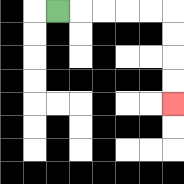{'start': '[2, 0]', 'end': '[7, 4]', 'path_directions': 'R,R,R,R,R,D,D,D,D', 'path_coordinates': '[[2, 0], [3, 0], [4, 0], [5, 0], [6, 0], [7, 0], [7, 1], [7, 2], [7, 3], [7, 4]]'}